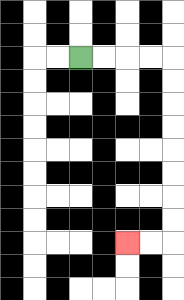{'start': '[3, 2]', 'end': '[5, 10]', 'path_directions': 'R,R,R,R,D,D,D,D,D,D,D,D,L,L', 'path_coordinates': '[[3, 2], [4, 2], [5, 2], [6, 2], [7, 2], [7, 3], [7, 4], [7, 5], [7, 6], [7, 7], [7, 8], [7, 9], [7, 10], [6, 10], [5, 10]]'}